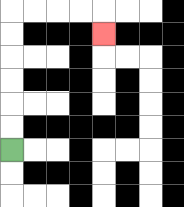{'start': '[0, 6]', 'end': '[4, 1]', 'path_directions': 'U,U,U,U,U,U,R,R,R,R,D', 'path_coordinates': '[[0, 6], [0, 5], [0, 4], [0, 3], [0, 2], [0, 1], [0, 0], [1, 0], [2, 0], [3, 0], [4, 0], [4, 1]]'}